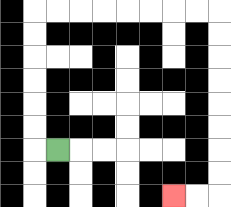{'start': '[2, 6]', 'end': '[7, 8]', 'path_directions': 'L,U,U,U,U,U,U,R,R,R,R,R,R,R,R,D,D,D,D,D,D,D,D,L,L', 'path_coordinates': '[[2, 6], [1, 6], [1, 5], [1, 4], [1, 3], [1, 2], [1, 1], [1, 0], [2, 0], [3, 0], [4, 0], [5, 0], [6, 0], [7, 0], [8, 0], [9, 0], [9, 1], [9, 2], [9, 3], [9, 4], [9, 5], [9, 6], [9, 7], [9, 8], [8, 8], [7, 8]]'}